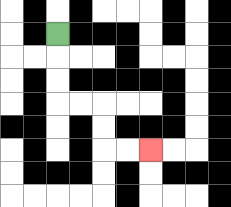{'start': '[2, 1]', 'end': '[6, 6]', 'path_directions': 'D,D,D,R,R,D,D,R,R', 'path_coordinates': '[[2, 1], [2, 2], [2, 3], [2, 4], [3, 4], [4, 4], [4, 5], [4, 6], [5, 6], [6, 6]]'}